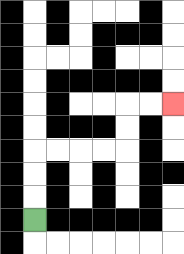{'start': '[1, 9]', 'end': '[7, 4]', 'path_directions': 'U,U,U,R,R,R,R,U,U,R,R', 'path_coordinates': '[[1, 9], [1, 8], [1, 7], [1, 6], [2, 6], [3, 6], [4, 6], [5, 6], [5, 5], [5, 4], [6, 4], [7, 4]]'}